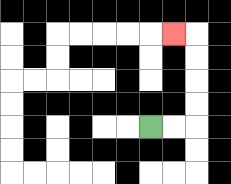{'start': '[6, 5]', 'end': '[7, 1]', 'path_directions': 'R,R,U,U,U,U,L', 'path_coordinates': '[[6, 5], [7, 5], [8, 5], [8, 4], [8, 3], [8, 2], [8, 1], [7, 1]]'}